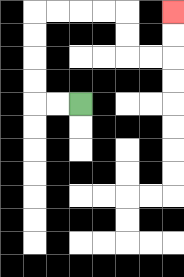{'start': '[3, 4]', 'end': '[7, 0]', 'path_directions': 'L,L,U,U,U,U,R,R,R,R,D,D,R,R,U,U', 'path_coordinates': '[[3, 4], [2, 4], [1, 4], [1, 3], [1, 2], [1, 1], [1, 0], [2, 0], [3, 0], [4, 0], [5, 0], [5, 1], [5, 2], [6, 2], [7, 2], [7, 1], [7, 0]]'}